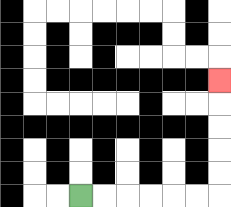{'start': '[3, 8]', 'end': '[9, 3]', 'path_directions': 'R,R,R,R,R,R,U,U,U,U,U', 'path_coordinates': '[[3, 8], [4, 8], [5, 8], [6, 8], [7, 8], [8, 8], [9, 8], [9, 7], [9, 6], [9, 5], [9, 4], [9, 3]]'}